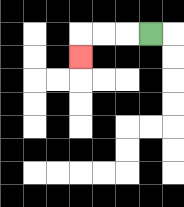{'start': '[6, 1]', 'end': '[3, 2]', 'path_directions': 'L,L,L,D', 'path_coordinates': '[[6, 1], [5, 1], [4, 1], [3, 1], [3, 2]]'}